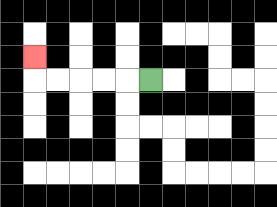{'start': '[6, 3]', 'end': '[1, 2]', 'path_directions': 'L,L,L,L,L,U', 'path_coordinates': '[[6, 3], [5, 3], [4, 3], [3, 3], [2, 3], [1, 3], [1, 2]]'}